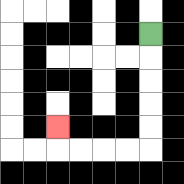{'start': '[6, 1]', 'end': '[2, 5]', 'path_directions': 'D,D,D,D,D,L,L,L,L,U', 'path_coordinates': '[[6, 1], [6, 2], [6, 3], [6, 4], [6, 5], [6, 6], [5, 6], [4, 6], [3, 6], [2, 6], [2, 5]]'}